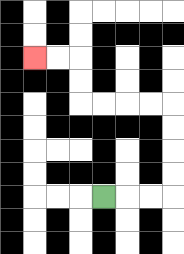{'start': '[4, 8]', 'end': '[1, 2]', 'path_directions': 'R,R,R,U,U,U,U,L,L,L,L,U,U,L,L', 'path_coordinates': '[[4, 8], [5, 8], [6, 8], [7, 8], [7, 7], [7, 6], [7, 5], [7, 4], [6, 4], [5, 4], [4, 4], [3, 4], [3, 3], [3, 2], [2, 2], [1, 2]]'}